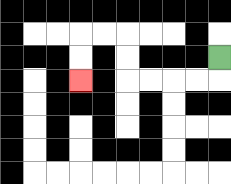{'start': '[9, 2]', 'end': '[3, 3]', 'path_directions': 'D,L,L,L,L,U,U,L,L,D,D', 'path_coordinates': '[[9, 2], [9, 3], [8, 3], [7, 3], [6, 3], [5, 3], [5, 2], [5, 1], [4, 1], [3, 1], [3, 2], [3, 3]]'}